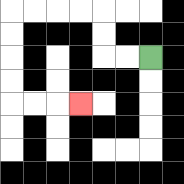{'start': '[6, 2]', 'end': '[3, 4]', 'path_directions': 'L,L,U,U,L,L,L,L,D,D,D,D,R,R,R', 'path_coordinates': '[[6, 2], [5, 2], [4, 2], [4, 1], [4, 0], [3, 0], [2, 0], [1, 0], [0, 0], [0, 1], [0, 2], [0, 3], [0, 4], [1, 4], [2, 4], [3, 4]]'}